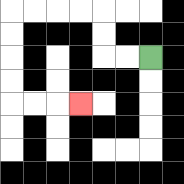{'start': '[6, 2]', 'end': '[3, 4]', 'path_directions': 'L,L,U,U,L,L,L,L,D,D,D,D,R,R,R', 'path_coordinates': '[[6, 2], [5, 2], [4, 2], [4, 1], [4, 0], [3, 0], [2, 0], [1, 0], [0, 0], [0, 1], [0, 2], [0, 3], [0, 4], [1, 4], [2, 4], [3, 4]]'}